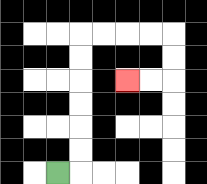{'start': '[2, 7]', 'end': '[5, 3]', 'path_directions': 'R,U,U,U,U,U,U,R,R,R,R,D,D,L,L', 'path_coordinates': '[[2, 7], [3, 7], [3, 6], [3, 5], [3, 4], [3, 3], [3, 2], [3, 1], [4, 1], [5, 1], [6, 1], [7, 1], [7, 2], [7, 3], [6, 3], [5, 3]]'}